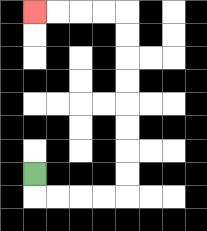{'start': '[1, 7]', 'end': '[1, 0]', 'path_directions': 'D,R,R,R,R,U,U,U,U,U,U,U,U,L,L,L,L', 'path_coordinates': '[[1, 7], [1, 8], [2, 8], [3, 8], [4, 8], [5, 8], [5, 7], [5, 6], [5, 5], [5, 4], [5, 3], [5, 2], [5, 1], [5, 0], [4, 0], [3, 0], [2, 0], [1, 0]]'}